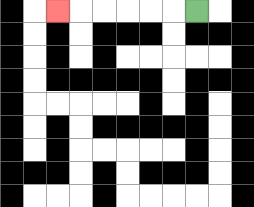{'start': '[8, 0]', 'end': '[2, 0]', 'path_directions': 'L,L,L,L,L,L', 'path_coordinates': '[[8, 0], [7, 0], [6, 0], [5, 0], [4, 0], [3, 0], [2, 0]]'}